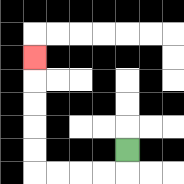{'start': '[5, 6]', 'end': '[1, 2]', 'path_directions': 'D,L,L,L,L,U,U,U,U,U', 'path_coordinates': '[[5, 6], [5, 7], [4, 7], [3, 7], [2, 7], [1, 7], [1, 6], [1, 5], [1, 4], [1, 3], [1, 2]]'}